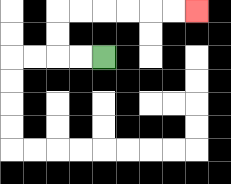{'start': '[4, 2]', 'end': '[8, 0]', 'path_directions': 'L,L,U,U,R,R,R,R,R,R', 'path_coordinates': '[[4, 2], [3, 2], [2, 2], [2, 1], [2, 0], [3, 0], [4, 0], [5, 0], [6, 0], [7, 0], [8, 0]]'}